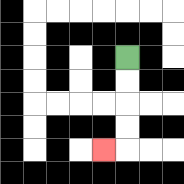{'start': '[5, 2]', 'end': '[4, 6]', 'path_directions': 'D,D,D,D,L', 'path_coordinates': '[[5, 2], [5, 3], [5, 4], [5, 5], [5, 6], [4, 6]]'}